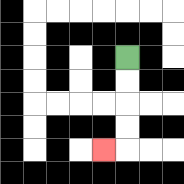{'start': '[5, 2]', 'end': '[4, 6]', 'path_directions': 'D,D,D,D,L', 'path_coordinates': '[[5, 2], [5, 3], [5, 4], [5, 5], [5, 6], [4, 6]]'}